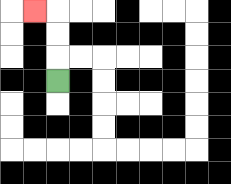{'start': '[2, 3]', 'end': '[1, 0]', 'path_directions': 'U,U,U,L', 'path_coordinates': '[[2, 3], [2, 2], [2, 1], [2, 0], [1, 0]]'}